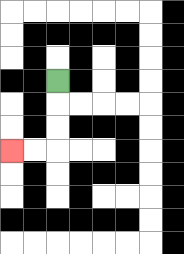{'start': '[2, 3]', 'end': '[0, 6]', 'path_directions': 'D,D,D,L,L', 'path_coordinates': '[[2, 3], [2, 4], [2, 5], [2, 6], [1, 6], [0, 6]]'}